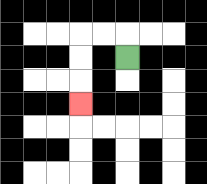{'start': '[5, 2]', 'end': '[3, 4]', 'path_directions': 'U,L,L,D,D,D', 'path_coordinates': '[[5, 2], [5, 1], [4, 1], [3, 1], [3, 2], [3, 3], [3, 4]]'}